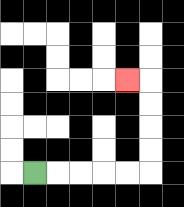{'start': '[1, 7]', 'end': '[5, 3]', 'path_directions': 'R,R,R,R,R,U,U,U,U,L', 'path_coordinates': '[[1, 7], [2, 7], [3, 7], [4, 7], [5, 7], [6, 7], [6, 6], [6, 5], [6, 4], [6, 3], [5, 3]]'}